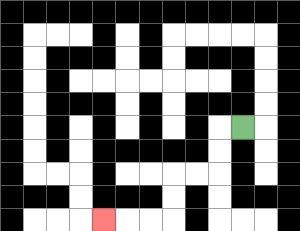{'start': '[10, 5]', 'end': '[4, 9]', 'path_directions': 'L,D,D,L,L,D,D,L,L,L', 'path_coordinates': '[[10, 5], [9, 5], [9, 6], [9, 7], [8, 7], [7, 7], [7, 8], [7, 9], [6, 9], [5, 9], [4, 9]]'}